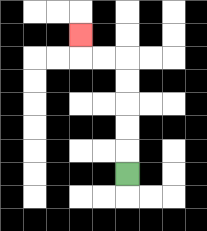{'start': '[5, 7]', 'end': '[3, 1]', 'path_directions': 'U,U,U,U,U,L,L,U', 'path_coordinates': '[[5, 7], [5, 6], [5, 5], [5, 4], [5, 3], [5, 2], [4, 2], [3, 2], [3, 1]]'}